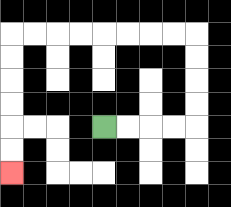{'start': '[4, 5]', 'end': '[0, 7]', 'path_directions': 'R,R,R,R,U,U,U,U,L,L,L,L,L,L,L,L,D,D,D,D,D,D', 'path_coordinates': '[[4, 5], [5, 5], [6, 5], [7, 5], [8, 5], [8, 4], [8, 3], [8, 2], [8, 1], [7, 1], [6, 1], [5, 1], [4, 1], [3, 1], [2, 1], [1, 1], [0, 1], [0, 2], [0, 3], [0, 4], [0, 5], [0, 6], [0, 7]]'}